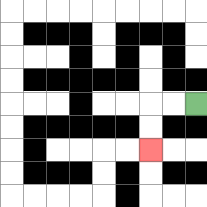{'start': '[8, 4]', 'end': '[6, 6]', 'path_directions': 'L,L,D,D', 'path_coordinates': '[[8, 4], [7, 4], [6, 4], [6, 5], [6, 6]]'}